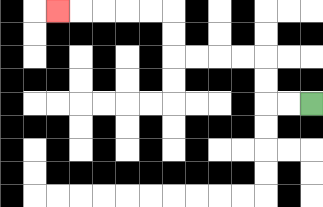{'start': '[13, 4]', 'end': '[2, 0]', 'path_directions': 'L,L,U,U,L,L,L,L,U,U,L,L,L,L,L', 'path_coordinates': '[[13, 4], [12, 4], [11, 4], [11, 3], [11, 2], [10, 2], [9, 2], [8, 2], [7, 2], [7, 1], [7, 0], [6, 0], [5, 0], [4, 0], [3, 0], [2, 0]]'}